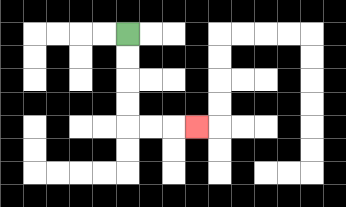{'start': '[5, 1]', 'end': '[8, 5]', 'path_directions': 'D,D,D,D,R,R,R', 'path_coordinates': '[[5, 1], [5, 2], [5, 3], [5, 4], [5, 5], [6, 5], [7, 5], [8, 5]]'}